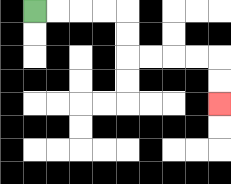{'start': '[1, 0]', 'end': '[9, 4]', 'path_directions': 'R,R,R,R,D,D,R,R,R,R,D,D', 'path_coordinates': '[[1, 0], [2, 0], [3, 0], [4, 0], [5, 0], [5, 1], [5, 2], [6, 2], [7, 2], [8, 2], [9, 2], [9, 3], [9, 4]]'}